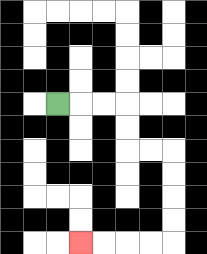{'start': '[2, 4]', 'end': '[3, 10]', 'path_directions': 'R,R,R,D,D,R,R,D,D,D,D,L,L,L,L', 'path_coordinates': '[[2, 4], [3, 4], [4, 4], [5, 4], [5, 5], [5, 6], [6, 6], [7, 6], [7, 7], [7, 8], [7, 9], [7, 10], [6, 10], [5, 10], [4, 10], [3, 10]]'}